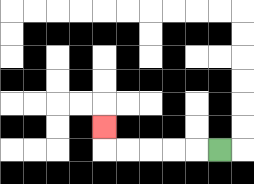{'start': '[9, 6]', 'end': '[4, 5]', 'path_directions': 'L,L,L,L,L,U', 'path_coordinates': '[[9, 6], [8, 6], [7, 6], [6, 6], [5, 6], [4, 6], [4, 5]]'}